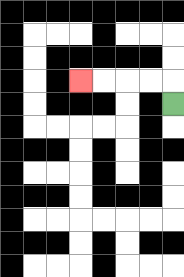{'start': '[7, 4]', 'end': '[3, 3]', 'path_directions': 'U,L,L,L,L', 'path_coordinates': '[[7, 4], [7, 3], [6, 3], [5, 3], [4, 3], [3, 3]]'}